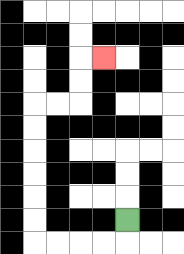{'start': '[5, 9]', 'end': '[4, 2]', 'path_directions': 'D,L,L,L,L,U,U,U,U,U,U,R,R,U,U,R', 'path_coordinates': '[[5, 9], [5, 10], [4, 10], [3, 10], [2, 10], [1, 10], [1, 9], [1, 8], [1, 7], [1, 6], [1, 5], [1, 4], [2, 4], [3, 4], [3, 3], [3, 2], [4, 2]]'}